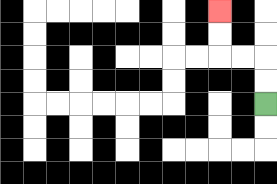{'start': '[11, 4]', 'end': '[9, 0]', 'path_directions': 'U,U,L,L,U,U', 'path_coordinates': '[[11, 4], [11, 3], [11, 2], [10, 2], [9, 2], [9, 1], [9, 0]]'}